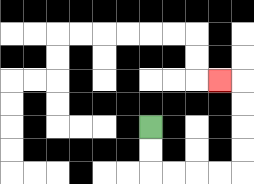{'start': '[6, 5]', 'end': '[9, 3]', 'path_directions': 'D,D,R,R,R,R,U,U,U,U,L', 'path_coordinates': '[[6, 5], [6, 6], [6, 7], [7, 7], [8, 7], [9, 7], [10, 7], [10, 6], [10, 5], [10, 4], [10, 3], [9, 3]]'}